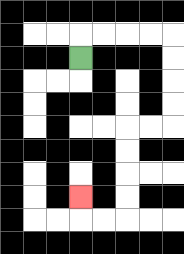{'start': '[3, 2]', 'end': '[3, 8]', 'path_directions': 'U,R,R,R,R,D,D,D,D,L,L,D,D,D,D,L,L,U', 'path_coordinates': '[[3, 2], [3, 1], [4, 1], [5, 1], [6, 1], [7, 1], [7, 2], [7, 3], [7, 4], [7, 5], [6, 5], [5, 5], [5, 6], [5, 7], [5, 8], [5, 9], [4, 9], [3, 9], [3, 8]]'}